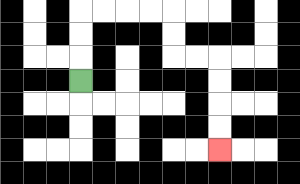{'start': '[3, 3]', 'end': '[9, 6]', 'path_directions': 'U,U,U,R,R,R,R,D,D,R,R,D,D,D,D', 'path_coordinates': '[[3, 3], [3, 2], [3, 1], [3, 0], [4, 0], [5, 0], [6, 0], [7, 0], [7, 1], [7, 2], [8, 2], [9, 2], [9, 3], [9, 4], [9, 5], [9, 6]]'}